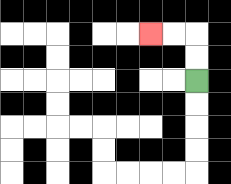{'start': '[8, 3]', 'end': '[6, 1]', 'path_directions': 'U,U,L,L', 'path_coordinates': '[[8, 3], [8, 2], [8, 1], [7, 1], [6, 1]]'}